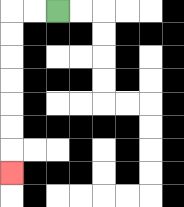{'start': '[2, 0]', 'end': '[0, 7]', 'path_directions': 'L,L,D,D,D,D,D,D,D', 'path_coordinates': '[[2, 0], [1, 0], [0, 0], [0, 1], [0, 2], [0, 3], [0, 4], [0, 5], [0, 6], [0, 7]]'}